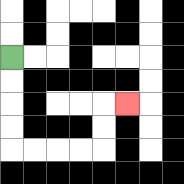{'start': '[0, 2]', 'end': '[5, 4]', 'path_directions': 'D,D,D,D,R,R,R,R,U,U,R', 'path_coordinates': '[[0, 2], [0, 3], [0, 4], [0, 5], [0, 6], [1, 6], [2, 6], [3, 6], [4, 6], [4, 5], [4, 4], [5, 4]]'}